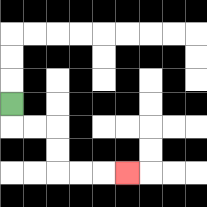{'start': '[0, 4]', 'end': '[5, 7]', 'path_directions': 'D,R,R,D,D,R,R,R', 'path_coordinates': '[[0, 4], [0, 5], [1, 5], [2, 5], [2, 6], [2, 7], [3, 7], [4, 7], [5, 7]]'}